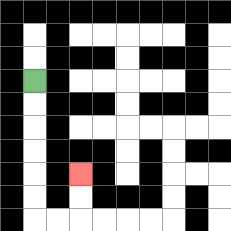{'start': '[1, 3]', 'end': '[3, 7]', 'path_directions': 'D,D,D,D,D,D,R,R,U,U', 'path_coordinates': '[[1, 3], [1, 4], [1, 5], [1, 6], [1, 7], [1, 8], [1, 9], [2, 9], [3, 9], [3, 8], [3, 7]]'}